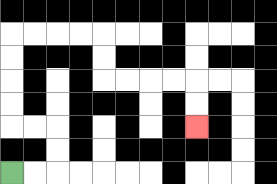{'start': '[0, 7]', 'end': '[8, 5]', 'path_directions': 'R,R,U,U,L,L,U,U,U,U,R,R,R,R,D,D,R,R,R,R,D,D', 'path_coordinates': '[[0, 7], [1, 7], [2, 7], [2, 6], [2, 5], [1, 5], [0, 5], [0, 4], [0, 3], [0, 2], [0, 1], [1, 1], [2, 1], [3, 1], [4, 1], [4, 2], [4, 3], [5, 3], [6, 3], [7, 3], [8, 3], [8, 4], [8, 5]]'}